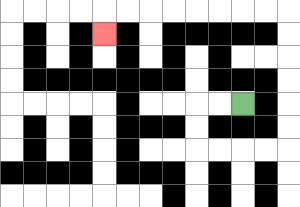{'start': '[10, 4]', 'end': '[4, 1]', 'path_directions': 'L,L,D,D,R,R,R,R,U,U,U,U,U,U,L,L,L,L,L,L,L,L,D', 'path_coordinates': '[[10, 4], [9, 4], [8, 4], [8, 5], [8, 6], [9, 6], [10, 6], [11, 6], [12, 6], [12, 5], [12, 4], [12, 3], [12, 2], [12, 1], [12, 0], [11, 0], [10, 0], [9, 0], [8, 0], [7, 0], [6, 0], [5, 0], [4, 0], [4, 1]]'}